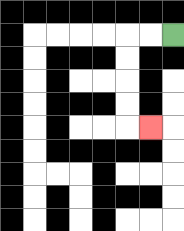{'start': '[7, 1]', 'end': '[6, 5]', 'path_directions': 'L,L,D,D,D,D,R', 'path_coordinates': '[[7, 1], [6, 1], [5, 1], [5, 2], [5, 3], [5, 4], [5, 5], [6, 5]]'}